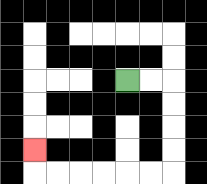{'start': '[5, 3]', 'end': '[1, 6]', 'path_directions': 'R,R,D,D,D,D,L,L,L,L,L,L,U', 'path_coordinates': '[[5, 3], [6, 3], [7, 3], [7, 4], [7, 5], [7, 6], [7, 7], [6, 7], [5, 7], [4, 7], [3, 7], [2, 7], [1, 7], [1, 6]]'}